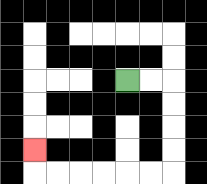{'start': '[5, 3]', 'end': '[1, 6]', 'path_directions': 'R,R,D,D,D,D,L,L,L,L,L,L,U', 'path_coordinates': '[[5, 3], [6, 3], [7, 3], [7, 4], [7, 5], [7, 6], [7, 7], [6, 7], [5, 7], [4, 7], [3, 7], [2, 7], [1, 7], [1, 6]]'}